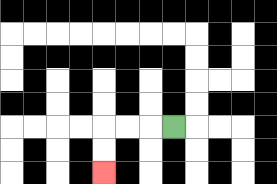{'start': '[7, 5]', 'end': '[4, 7]', 'path_directions': 'L,L,L,D,D', 'path_coordinates': '[[7, 5], [6, 5], [5, 5], [4, 5], [4, 6], [4, 7]]'}